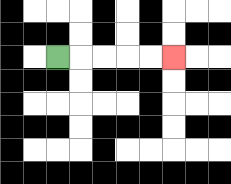{'start': '[2, 2]', 'end': '[7, 2]', 'path_directions': 'R,R,R,R,R', 'path_coordinates': '[[2, 2], [3, 2], [4, 2], [5, 2], [6, 2], [7, 2]]'}